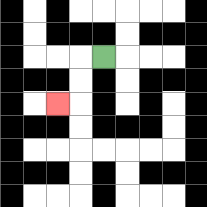{'start': '[4, 2]', 'end': '[2, 4]', 'path_directions': 'L,D,D,L', 'path_coordinates': '[[4, 2], [3, 2], [3, 3], [3, 4], [2, 4]]'}